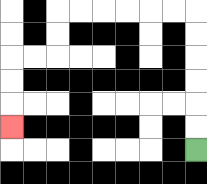{'start': '[8, 6]', 'end': '[0, 5]', 'path_directions': 'U,U,U,U,U,U,L,L,L,L,L,L,D,D,L,L,D,D,D', 'path_coordinates': '[[8, 6], [8, 5], [8, 4], [8, 3], [8, 2], [8, 1], [8, 0], [7, 0], [6, 0], [5, 0], [4, 0], [3, 0], [2, 0], [2, 1], [2, 2], [1, 2], [0, 2], [0, 3], [0, 4], [0, 5]]'}